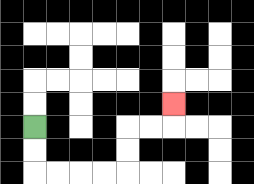{'start': '[1, 5]', 'end': '[7, 4]', 'path_directions': 'D,D,R,R,R,R,U,U,R,R,U', 'path_coordinates': '[[1, 5], [1, 6], [1, 7], [2, 7], [3, 7], [4, 7], [5, 7], [5, 6], [5, 5], [6, 5], [7, 5], [7, 4]]'}